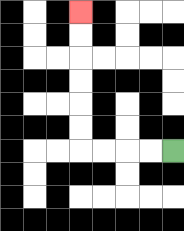{'start': '[7, 6]', 'end': '[3, 0]', 'path_directions': 'L,L,L,L,U,U,U,U,U,U', 'path_coordinates': '[[7, 6], [6, 6], [5, 6], [4, 6], [3, 6], [3, 5], [3, 4], [3, 3], [3, 2], [3, 1], [3, 0]]'}